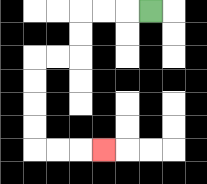{'start': '[6, 0]', 'end': '[4, 6]', 'path_directions': 'L,L,L,D,D,L,L,D,D,D,D,R,R,R', 'path_coordinates': '[[6, 0], [5, 0], [4, 0], [3, 0], [3, 1], [3, 2], [2, 2], [1, 2], [1, 3], [1, 4], [1, 5], [1, 6], [2, 6], [3, 6], [4, 6]]'}